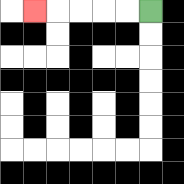{'start': '[6, 0]', 'end': '[1, 0]', 'path_directions': 'L,L,L,L,L', 'path_coordinates': '[[6, 0], [5, 0], [4, 0], [3, 0], [2, 0], [1, 0]]'}